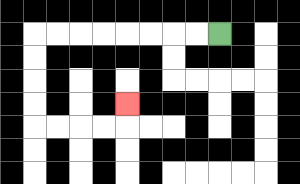{'start': '[9, 1]', 'end': '[5, 4]', 'path_directions': 'L,L,L,L,L,L,L,L,D,D,D,D,R,R,R,R,U', 'path_coordinates': '[[9, 1], [8, 1], [7, 1], [6, 1], [5, 1], [4, 1], [3, 1], [2, 1], [1, 1], [1, 2], [1, 3], [1, 4], [1, 5], [2, 5], [3, 5], [4, 5], [5, 5], [5, 4]]'}